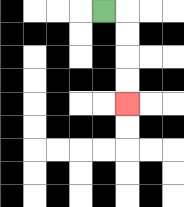{'start': '[4, 0]', 'end': '[5, 4]', 'path_directions': 'R,D,D,D,D', 'path_coordinates': '[[4, 0], [5, 0], [5, 1], [5, 2], [5, 3], [5, 4]]'}